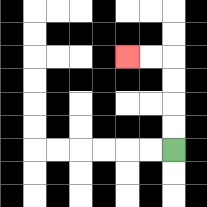{'start': '[7, 6]', 'end': '[5, 2]', 'path_directions': 'U,U,U,U,L,L', 'path_coordinates': '[[7, 6], [7, 5], [7, 4], [7, 3], [7, 2], [6, 2], [5, 2]]'}